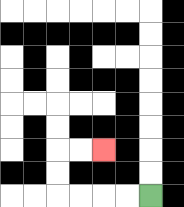{'start': '[6, 8]', 'end': '[4, 6]', 'path_directions': 'L,L,L,L,U,U,R,R', 'path_coordinates': '[[6, 8], [5, 8], [4, 8], [3, 8], [2, 8], [2, 7], [2, 6], [3, 6], [4, 6]]'}